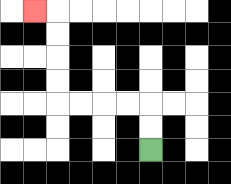{'start': '[6, 6]', 'end': '[1, 0]', 'path_directions': 'U,U,L,L,L,L,U,U,U,U,L', 'path_coordinates': '[[6, 6], [6, 5], [6, 4], [5, 4], [4, 4], [3, 4], [2, 4], [2, 3], [2, 2], [2, 1], [2, 0], [1, 0]]'}